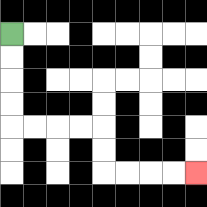{'start': '[0, 1]', 'end': '[8, 7]', 'path_directions': 'D,D,D,D,R,R,R,R,D,D,R,R,R,R', 'path_coordinates': '[[0, 1], [0, 2], [0, 3], [0, 4], [0, 5], [1, 5], [2, 5], [3, 5], [4, 5], [4, 6], [4, 7], [5, 7], [6, 7], [7, 7], [8, 7]]'}